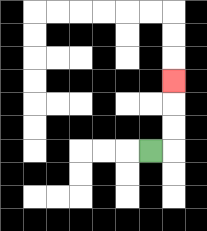{'start': '[6, 6]', 'end': '[7, 3]', 'path_directions': 'R,U,U,U', 'path_coordinates': '[[6, 6], [7, 6], [7, 5], [7, 4], [7, 3]]'}